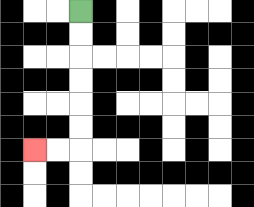{'start': '[3, 0]', 'end': '[1, 6]', 'path_directions': 'D,D,D,D,D,D,L,L', 'path_coordinates': '[[3, 0], [3, 1], [3, 2], [3, 3], [3, 4], [3, 5], [3, 6], [2, 6], [1, 6]]'}